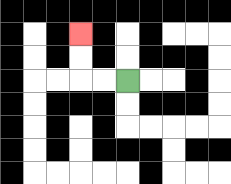{'start': '[5, 3]', 'end': '[3, 1]', 'path_directions': 'L,L,U,U', 'path_coordinates': '[[5, 3], [4, 3], [3, 3], [3, 2], [3, 1]]'}